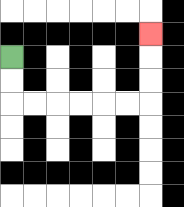{'start': '[0, 2]', 'end': '[6, 1]', 'path_directions': 'D,D,R,R,R,R,R,R,U,U,U', 'path_coordinates': '[[0, 2], [0, 3], [0, 4], [1, 4], [2, 4], [3, 4], [4, 4], [5, 4], [6, 4], [6, 3], [6, 2], [6, 1]]'}